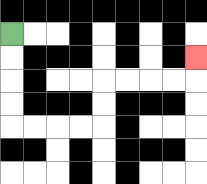{'start': '[0, 1]', 'end': '[8, 2]', 'path_directions': 'D,D,D,D,R,R,R,R,U,U,R,R,R,R,U', 'path_coordinates': '[[0, 1], [0, 2], [0, 3], [0, 4], [0, 5], [1, 5], [2, 5], [3, 5], [4, 5], [4, 4], [4, 3], [5, 3], [6, 3], [7, 3], [8, 3], [8, 2]]'}